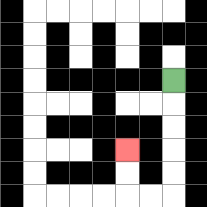{'start': '[7, 3]', 'end': '[5, 6]', 'path_directions': 'D,D,D,D,D,L,L,U,U', 'path_coordinates': '[[7, 3], [7, 4], [7, 5], [7, 6], [7, 7], [7, 8], [6, 8], [5, 8], [5, 7], [5, 6]]'}